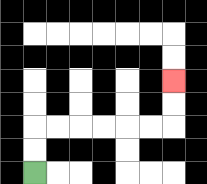{'start': '[1, 7]', 'end': '[7, 3]', 'path_directions': 'U,U,R,R,R,R,R,R,U,U', 'path_coordinates': '[[1, 7], [1, 6], [1, 5], [2, 5], [3, 5], [4, 5], [5, 5], [6, 5], [7, 5], [7, 4], [7, 3]]'}